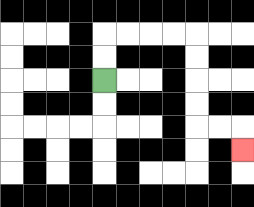{'start': '[4, 3]', 'end': '[10, 6]', 'path_directions': 'U,U,R,R,R,R,D,D,D,D,R,R,D', 'path_coordinates': '[[4, 3], [4, 2], [4, 1], [5, 1], [6, 1], [7, 1], [8, 1], [8, 2], [8, 3], [8, 4], [8, 5], [9, 5], [10, 5], [10, 6]]'}